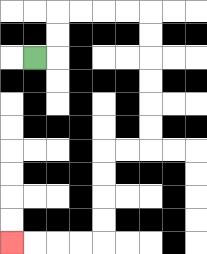{'start': '[1, 2]', 'end': '[0, 10]', 'path_directions': 'R,U,U,R,R,R,R,D,D,D,D,D,D,L,L,D,D,D,D,L,L,L,L', 'path_coordinates': '[[1, 2], [2, 2], [2, 1], [2, 0], [3, 0], [4, 0], [5, 0], [6, 0], [6, 1], [6, 2], [6, 3], [6, 4], [6, 5], [6, 6], [5, 6], [4, 6], [4, 7], [4, 8], [4, 9], [4, 10], [3, 10], [2, 10], [1, 10], [0, 10]]'}